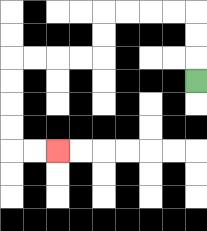{'start': '[8, 3]', 'end': '[2, 6]', 'path_directions': 'U,U,U,L,L,L,L,D,D,L,L,L,L,D,D,D,D,R,R', 'path_coordinates': '[[8, 3], [8, 2], [8, 1], [8, 0], [7, 0], [6, 0], [5, 0], [4, 0], [4, 1], [4, 2], [3, 2], [2, 2], [1, 2], [0, 2], [0, 3], [0, 4], [0, 5], [0, 6], [1, 6], [2, 6]]'}